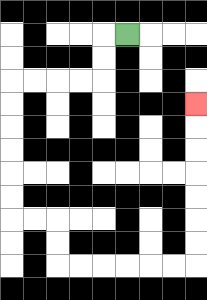{'start': '[5, 1]', 'end': '[8, 4]', 'path_directions': 'L,D,D,L,L,L,L,D,D,D,D,D,D,R,R,D,D,R,R,R,R,R,R,U,U,U,U,U,U,U', 'path_coordinates': '[[5, 1], [4, 1], [4, 2], [4, 3], [3, 3], [2, 3], [1, 3], [0, 3], [0, 4], [0, 5], [0, 6], [0, 7], [0, 8], [0, 9], [1, 9], [2, 9], [2, 10], [2, 11], [3, 11], [4, 11], [5, 11], [6, 11], [7, 11], [8, 11], [8, 10], [8, 9], [8, 8], [8, 7], [8, 6], [8, 5], [8, 4]]'}